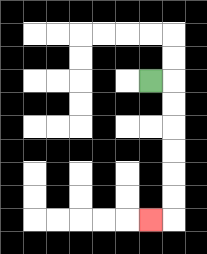{'start': '[6, 3]', 'end': '[6, 9]', 'path_directions': 'R,D,D,D,D,D,D,L', 'path_coordinates': '[[6, 3], [7, 3], [7, 4], [7, 5], [7, 6], [7, 7], [7, 8], [7, 9], [6, 9]]'}